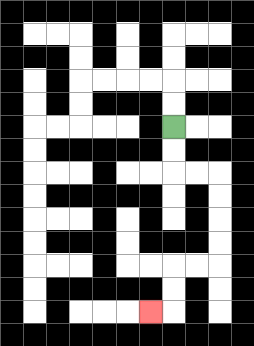{'start': '[7, 5]', 'end': '[6, 13]', 'path_directions': 'D,D,R,R,D,D,D,D,L,L,D,D,L', 'path_coordinates': '[[7, 5], [7, 6], [7, 7], [8, 7], [9, 7], [9, 8], [9, 9], [9, 10], [9, 11], [8, 11], [7, 11], [7, 12], [7, 13], [6, 13]]'}